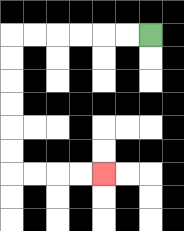{'start': '[6, 1]', 'end': '[4, 7]', 'path_directions': 'L,L,L,L,L,L,D,D,D,D,D,D,R,R,R,R', 'path_coordinates': '[[6, 1], [5, 1], [4, 1], [3, 1], [2, 1], [1, 1], [0, 1], [0, 2], [0, 3], [0, 4], [0, 5], [0, 6], [0, 7], [1, 7], [2, 7], [3, 7], [4, 7]]'}